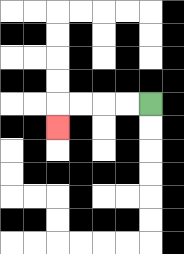{'start': '[6, 4]', 'end': '[2, 5]', 'path_directions': 'L,L,L,L,D', 'path_coordinates': '[[6, 4], [5, 4], [4, 4], [3, 4], [2, 4], [2, 5]]'}